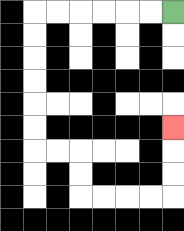{'start': '[7, 0]', 'end': '[7, 5]', 'path_directions': 'L,L,L,L,L,L,D,D,D,D,D,D,R,R,D,D,R,R,R,R,U,U,U', 'path_coordinates': '[[7, 0], [6, 0], [5, 0], [4, 0], [3, 0], [2, 0], [1, 0], [1, 1], [1, 2], [1, 3], [1, 4], [1, 5], [1, 6], [2, 6], [3, 6], [3, 7], [3, 8], [4, 8], [5, 8], [6, 8], [7, 8], [7, 7], [7, 6], [7, 5]]'}